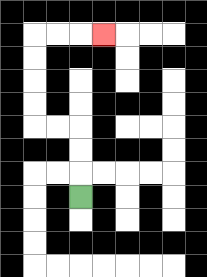{'start': '[3, 8]', 'end': '[4, 1]', 'path_directions': 'U,U,U,L,L,U,U,U,U,R,R,R', 'path_coordinates': '[[3, 8], [3, 7], [3, 6], [3, 5], [2, 5], [1, 5], [1, 4], [1, 3], [1, 2], [1, 1], [2, 1], [3, 1], [4, 1]]'}